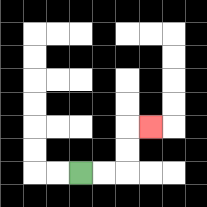{'start': '[3, 7]', 'end': '[6, 5]', 'path_directions': 'R,R,U,U,R', 'path_coordinates': '[[3, 7], [4, 7], [5, 7], [5, 6], [5, 5], [6, 5]]'}